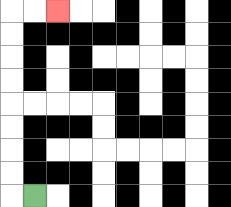{'start': '[1, 8]', 'end': '[2, 0]', 'path_directions': 'L,U,U,U,U,U,U,U,U,R,R', 'path_coordinates': '[[1, 8], [0, 8], [0, 7], [0, 6], [0, 5], [0, 4], [0, 3], [0, 2], [0, 1], [0, 0], [1, 0], [2, 0]]'}